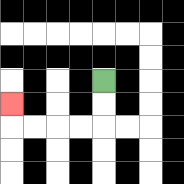{'start': '[4, 3]', 'end': '[0, 4]', 'path_directions': 'D,D,L,L,L,L,U', 'path_coordinates': '[[4, 3], [4, 4], [4, 5], [3, 5], [2, 5], [1, 5], [0, 5], [0, 4]]'}